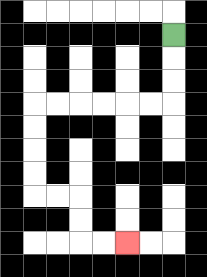{'start': '[7, 1]', 'end': '[5, 10]', 'path_directions': 'D,D,D,L,L,L,L,L,L,D,D,D,D,R,R,D,D,R,R', 'path_coordinates': '[[7, 1], [7, 2], [7, 3], [7, 4], [6, 4], [5, 4], [4, 4], [3, 4], [2, 4], [1, 4], [1, 5], [1, 6], [1, 7], [1, 8], [2, 8], [3, 8], [3, 9], [3, 10], [4, 10], [5, 10]]'}